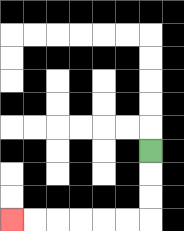{'start': '[6, 6]', 'end': '[0, 9]', 'path_directions': 'D,D,D,L,L,L,L,L,L', 'path_coordinates': '[[6, 6], [6, 7], [6, 8], [6, 9], [5, 9], [4, 9], [3, 9], [2, 9], [1, 9], [0, 9]]'}